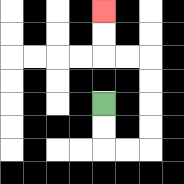{'start': '[4, 4]', 'end': '[4, 0]', 'path_directions': 'D,D,R,R,U,U,U,U,L,L,U,U', 'path_coordinates': '[[4, 4], [4, 5], [4, 6], [5, 6], [6, 6], [6, 5], [6, 4], [6, 3], [6, 2], [5, 2], [4, 2], [4, 1], [4, 0]]'}